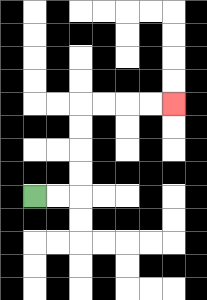{'start': '[1, 8]', 'end': '[7, 4]', 'path_directions': 'R,R,U,U,U,U,R,R,R,R', 'path_coordinates': '[[1, 8], [2, 8], [3, 8], [3, 7], [3, 6], [3, 5], [3, 4], [4, 4], [5, 4], [6, 4], [7, 4]]'}